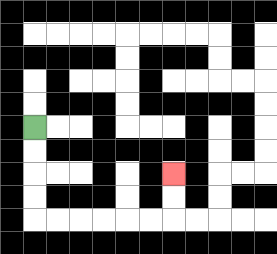{'start': '[1, 5]', 'end': '[7, 7]', 'path_directions': 'D,D,D,D,R,R,R,R,R,R,U,U', 'path_coordinates': '[[1, 5], [1, 6], [1, 7], [1, 8], [1, 9], [2, 9], [3, 9], [4, 9], [5, 9], [6, 9], [7, 9], [7, 8], [7, 7]]'}